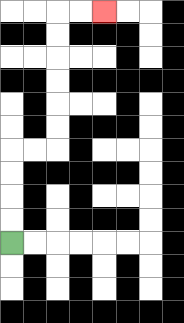{'start': '[0, 10]', 'end': '[4, 0]', 'path_directions': 'U,U,U,U,R,R,U,U,U,U,U,U,R,R', 'path_coordinates': '[[0, 10], [0, 9], [0, 8], [0, 7], [0, 6], [1, 6], [2, 6], [2, 5], [2, 4], [2, 3], [2, 2], [2, 1], [2, 0], [3, 0], [4, 0]]'}